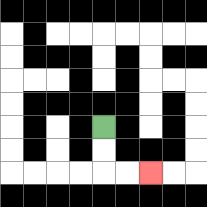{'start': '[4, 5]', 'end': '[6, 7]', 'path_directions': 'D,D,R,R', 'path_coordinates': '[[4, 5], [4, 6], [4, 7], [5, 7], [6, 7]]'}